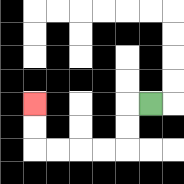{'start': '[6, 4]', 'end': '[1, 4]', 'path_directions': 'L,D,D,L,L,L,L,U,U', 'path_coordinates': '[[6, 4], [5, 4], [5, 5], [5, 6], [4, 6], [3, 6], [2, 6], [1, 6], [1, 5], [1, 4]]'}